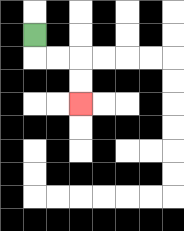{'start': '[1, 1]', 'end': '[3, 4]', 'path_directions': 'D,R,R,D,D', 'path_coordinates': '[[1, 1], [1, 2], [2, 2], [3, 2], [3, 3], [3, 4]]'}